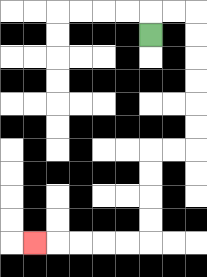{'start': '[6, 1]', 'end': '[1, 10]', 'path_directions': 'U,R,R,D,D,D,D,D,D,L,L,D,D,D,D,L,L,L,L,L', 'path_coordinates': '[[6, 1], [6, 0], [7, 0], [8, 0], [8, 1], [8, 2], [8, 3], [8, 4], [8, 5], [8, 6], [7, 6], [6, 6], [6, 7], [6, 8], [6, 9], [6, 10], [5, 10], [4, 10], [3, 10], [2, 10], [1, 10]]'}